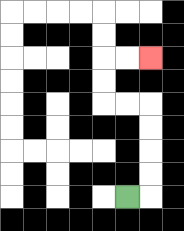{'start': '[5, 8]', 'end': '[6, 2]', 'path_directions': 'R,U,U,U,U,L,L,U,U,R,R', 'path_coordinates': '[[5, 8], [6, 8], [6, 7], [6, 6], [6, 5], [6, 4], [5, 4], [4, 4], [4, 3], [4, 2], [5, 2], [6, 2]]'}